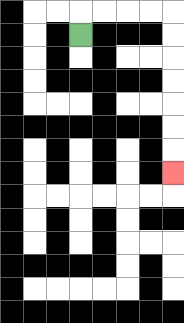{'start': '[3, 1]', 'end': '[7, 7]', 'path_directions': 'U,R,R,R,R,D,D,D,D,D,D,D', 'path_coordinates': '[[3, 1], [3, 0], [4, 0], [5, 0], [6, 0], [7, 0], [7, 1], [7, 2], [7, 3], [7, 4], [7, 5], [7, 6], [7, 7]]'}